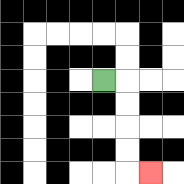{'start': '[4, 3]', 'end': '[6, 7]', 'path_directions': 'R,D,D,D,D,R', 'path_coordinates': '[[4, 3], [5, 3], [5, 4], [5, 5], [5, 6], [5, 7], [6, 7]]'}